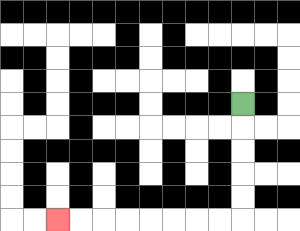{'start': '[10, 4]', 'end': '[2, 9]', 'path_directions': 'D,D,D,D,D,L,L,L,L,L,L,L,L', 'path_coordinates': '[[10, 4], [10, 5], [10, 6], [10, 7], [10, 8], [10, 9], [9, 9], [8, 9], [7, 9], [6, 9], [5, 9], [4, 9], [3, 9], [2, 9]]'}